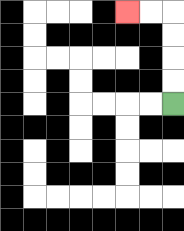{'start': '[7, 4]', 'end': '[5, 0]', 'path_directions': 'U,U,U,U,L,L', 'path_coordinates': '[[7, 4], [7, 3], [7, 2], [7, 1], [7, 0], [6, 0], [5, 0]]'}